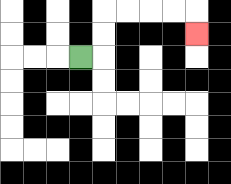{'start': '[3, 2]', 'end': '[8, 1]', 'path_directions': 'R,U,U,R,R,R,R,D', 'path_coordinates': '[[3, 2], [4, 2], [4, 1], [4, 0], [5, 0], [6, 0], [7, 0], [8, 0], [8, 1]]'}